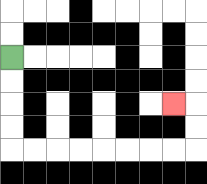{'start': '[0, 2]', 'end': '[7, 4]', 'path_directions': 'D,D,D,D,R,R,R,R,R,R,R,R,U,U,L', 'path_coordinates': '[[0, 2], [0, 3], [0, 4], [0, 5], [0, 6], [1, 6], [2, 6], [3, 6], [4, 6], [5, 6], [6, 6], [7, 6], [8, 6], [8, 5], [8, 4], [7, 4]]'}